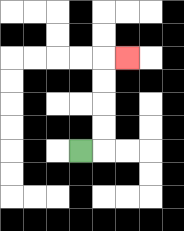{'start': '[3, 6]', 'end': '[5, 2]', 'path_directions': 'R,U,U,U,U,R', 'path_coordinates': '[[3, 6], [4, 6], [4, 5], [4, 4], [4, 3], [4, 2], [5, 2]]'}